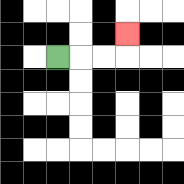{'start': '[2, 2]', 'end': '[5, 1]', 'path_directions': 'R,R,R,U', 'path_coordinates': '[[2, 2], [3, 2], [4, 2], [5, 2], [5, 1]]'}